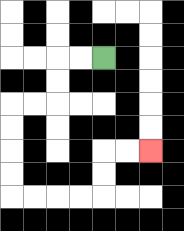{'start': '[4, 2]', 'end': '[6, 6]', 'path_directions': 'L,L,D,D,L,L,D,D,D,D,R,R,R,R,U,U,R,R', 'path_coordinates': '[[4, 2], [3, 2], [2, 2], [2, 3], [2, 4], [1, 4], [0, 4], [0, 5], [0, 6], [0, 7], [0, 8], [1, 8], [2, 8], [3, 8], [4, 8], [4, 7], [4, 6], [5, 6], [6, 6]]'}